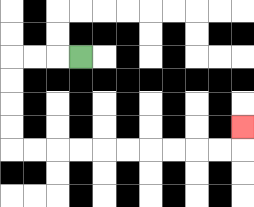{'start': '[3, 2]', 'end': '[10, 5]', 'path_directions': 'L,L,L,D,D,D,D,R,R,R,R,R,R,R,R,R,R,U', 'path_coordinates': '[[3, 2], [2, 2], [1, 2], [0, 2], [0, 3], [0, 4], [0, 5], [0, 6], [1, 6], [2, 6], [3, 6], [4, 6], [5, 6], [6, 6], [7, 6], [8, 6], [9, 6], [10, 6], [10, 5]]'}